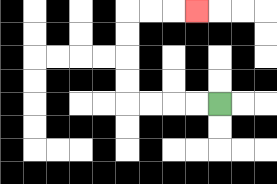{'start': '[9, 4]', 'end': '[8, 0]', 'path_directions': 'L,L,L,L,U,U,U,U,R,R,R', 'path_coordinates': '[[9, 4], [8, 4], [7, 4], [6, 4], [5, 4], [5, 3], [5, 2], [5, 1], [5, 0], [6, 0], [7, 0], [8, 0]]'}